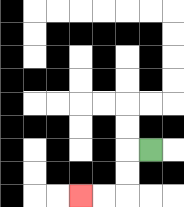{'start': '[6, 6]', 'end': '[3, 8]', 'path_directions': 'L,D,D,L,L', 'path_coordinates': '[[6, 6], [5, 6], [5, 7], [5, 8], [4, 8], [3, 8]]'}